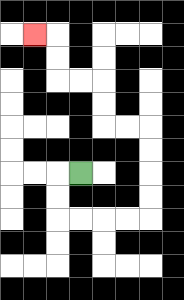{'start': '[3, 7]', 'end': '[1, 1]', 'path_directions': 'L,D,D,R,R,R,R,U,U,U,U,L,L,U,U,L,L,U,U,L', 'path_coordinates': '[[3, 7], [2, 7], [2, 8], [2, 9], [3, 9], [4, 9], [5, 9], [6, 9], [6, 8], [6, 7], [6, 6], [6, 5], [5, 5], [4, 5], [4, 4], [4, 3], [3, 3], [2, 3], [2, 2], [2, 1], [1, 1]]'}